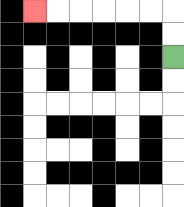{'start': '[7, 2]', 'end': '[1, 0]', 'path_directions': 'U,U,L,L,L,L,L,L', 'path_coordinates': '[[7, 2], [7, 1], [7, 0], [6, 0], [5, 0], [4, 0], [3, 0], [2, 0], [1, 0]]'}